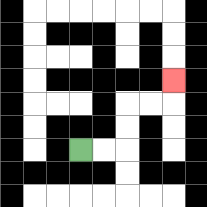{'start': '[3, 6]', 'end': '[7, 3]', 'path_directions': 'R,R,U,U,R,R,U', 'path_coordinates': '[[3, 6], [4, 6], [5, 6], [5, 5], [5, 4], [6, 4], [7, 4], [7, 3]]'}